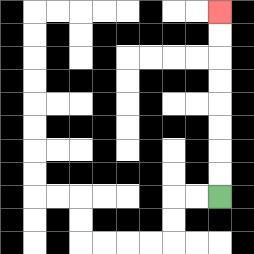{'start': '[9, 8]', 'end': '[9, 0]', 'path_directions': 'U,U,U,U,U,U,U,U', 'path_coordinates': '[[9, 8], [9, 7], [9, 6], [9, 5], [9, 4], [9, 3], [9, 2], [9, 1], [9, 0]]'}